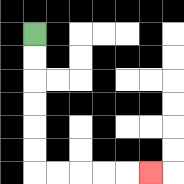{'start': '[1, 1]', 'end': '[6, 7]', 'path_directions': 'D,D,D,D,D,D,R,R,R,R,R', 'path_coordinates': '[[1, 1], [1, 2], [1, 3], [1, 4], [1, 5], [1, 6], [1, 7], [2, 7], [3, 7], [4, 7], [5, 7], [6, 7]]'}